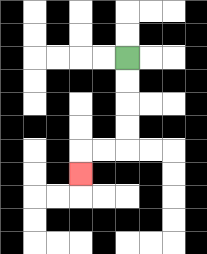{'start': '[5, 2]', 'end': '[3, 7]', 'path_directions': 'D,D,D,D,L,L,D', 'path_coordinates': '[[5, 2], [5, 3], [5, 4], [5, 5], [5, 6], [4, 6], [3, 6], [3, 7]]'}